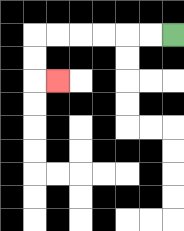{'start': '[7, 1]', 'end': '[2, 3]', 'path_directions': 'L,L,L,L,L,L,D,D,R', 'path_coordinates': '[[7, 1], [6, 1], [5, 1], [4, 1], [3, 1], [2, 1], [1, 1], [1, 2], [1, 3], [2, 3]]'}